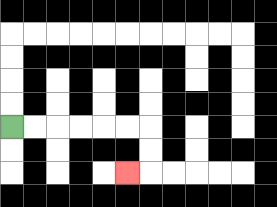{'start': '[0, 5]', 'end': '[5, 7]', 'path_directions': 'R,R,R,R,R,R,D,D,L', 'path_coordinates': '[[0, 5], [1, 5], [2, 5], [3, 5], [4, 5], [5, 5], [6, 5], [6, 6], [6, 7], [5, 7]]'}